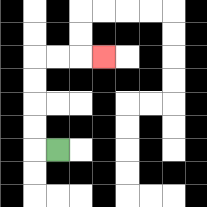{'start': '[2, 6]', 'end': '[4, 2]', 'path_directions': 'L,U,U,U,U,R,R,R', 'path_coordinates': '[[2, 6], [1, 6], [1, 5], [1, 4], [1, 3], [1, 2], [2, 2], [3, 2], [4, 2]]'}